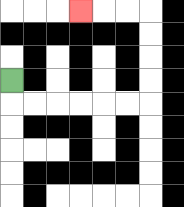{'start': '[0, 3]', 'end': '[3, 0]', 'path_directions': 'D,R,R,R,R,R,R,U,U,U,U,L,L,L', 'path_coordinates': '[[0, 3], [0, 4], [1, 4], [2, 4], [3, 4], [4, 4], [5, 4], [6, 4], [6, 3], [6, 2], [6, 1], [6, 0], [5, 0], [4, 0], [3, 0]]'}